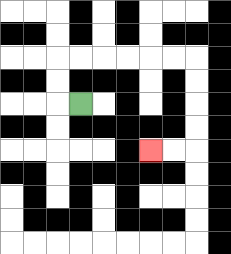{'start': '[3, 4]', 'end': '[6, 6]', 'path_directions': 'L,U,U,R,R,R,R,R,R,D,D,D,D,L,L', 'path_coordinates': '[[3, 4], [2, 4], [2, 3], [2, 2], [3, 2], [4, 2], [5, 2], [6, 2], [7, 2], [8, 2], [8, 3], [8, 4], [8, 5], [8, 6], [7, 6], [6, 6]]'}